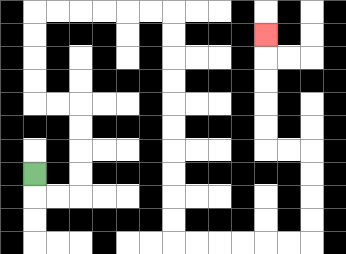{'start': '[1, 7]', 'end': '[11, 1]', 'path_directions': 'D,R,R,U,U,U,U,L,L,U,U,U,U,R,R,R,R,R,R,D,D,D,D,D,D,D,D,D,D,R,R,R,R,R,R,U,U,U,U,L,L,U,U,U,U,U', 'path_coordinates': '[[1, 7], [1, 8], [2, 8], [3, 8], [3, 7], [3, 6], [3, 5], [3, 4], [2, 4], [1, 4], [1, 3], [1, 2], [1, 1], [1, 0], [2, 0], [3, 0], [4, 0], [5, 0], [6, 0], [7, 0], [7, 1], [7, 2], [7, 3], [7, 4], [7, 5], [7, 6], [7, 7], [7, 8], [7, 9], [7, 10], [8, 10], [9, 10], [10, 10], [11, 10], [12, 10], [13, 10], [13, 9], [13, 8], [13, 7], [13, 6], [12, 6], [11, 6], [11, 5], [11, 4], [11, 3], [11, 2], [11, 1]]'}